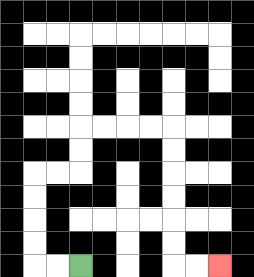{'start': '[3, 11]', 'end': '[9, 11]', 'path_directions': 'L,L,U,U,U,U,R,R,U,U,R,R,R,R,D,D,D,D,D,D,R,R', 'path_coordinates': '[[3, 11], [2, 11], [1, 11], [1, 10], [1, 9], [1, 8], [1, 7], [2, 7], [3, 7], [3, 6], [3, 5], [4, 5], [5, 5], [6, 5], [7, 5], [7, 6], [7, 7], [7, 8], [7, 9], [7, 10], [7, 11], [8, 11], [9, 11]]'}